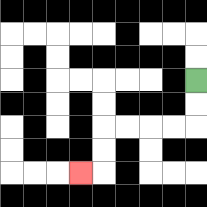{'start': '[8, 3]', 'end': '[3, 7]', 'path_directions': 'D,D,L,L,L,L,D,D,L', 'path_coordinates': '[[8, 3], [8, 4], [8, 5], [7, 5], [6, 5], [5, 5], [4, 5], [4, 6], [4, 7], [3, 7]]'}